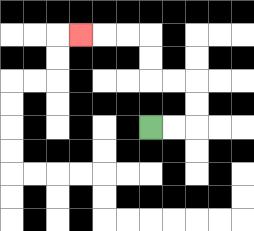{'start': '[6, 5]', 'end': '[3, 1]', 'path_directions': 'R,R,U,U,L,L,U,U,L,L,L', 'path_coordinates': '[[6, 5], [7, 5], [8, 5], [8, 4], [8, 3], [7, 3], [6, 3], [6, 2], [6, 1], [5, 1], [4, 1], [3, 1]]'}